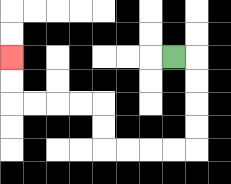{'start': '[7, 2]', 'end': '[0, 2]', 'path_directions': 'R,D,D,D,D,L,L,L,L,U,U,L,L,L,L,U,U', 'path_coordinates': '[[7, 2], [8, 2], [8, 3], [8, 4], [8, 5], [8, 6], [7, 6], [6, 6], [5, 6], [4, 6], [4, 5], [4, 4], [3, 4], [2, 4], [1, 4], [0, 4], [0, 3], [0, 2]]'}